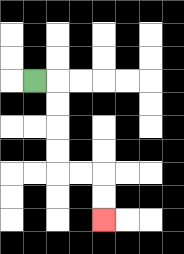{'start': '[1, 3]', 'end': '[4, 9]', 'path_directions': 'R,D,D,D,D,R,R,D,D', 'path_coordinates': '[[1, 3], [2, 3], [2, 4], [2, 5], [2, 6], [2, 7], [3, 7], [4, 7], [4, 8], [4, 9]]'}